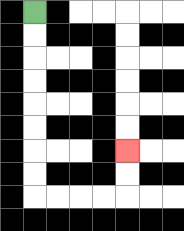{'start': '[1, 0]', 'end': '[5, 6]', 'path_directions': 'D,D,D,D,D,D,D,D,R,R,R,R,U,U', 'path_coordinates': '[[1, 0], [1, 1], [1, 2], [1, 3], [1, 4], [1, 5], [1, 6], [1, 7], [1, 8], [2, 8], [3, 8], [4, 8], [5, 8], [5, 7], [5, 6]]'}